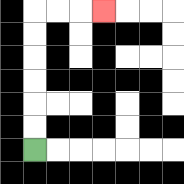{'start': '[1, 6]', 'end': '[4, 0]', 'path_directions': 'U,U,U,U,U,U,R,R,R', 'path_coordinates': '[[1, 6], [1, 5], [1, 4], [1, 3], [1, 2], [1, 1], [1, 0], [2, 0], [3, 0], [4, 0]]'}